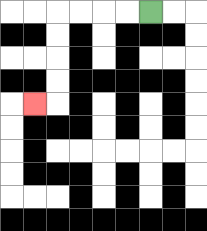{'start': '[6, 0]', 'end': '[1, 4]', 'path_directions': 'L,L,L,L,D,D,D,D,L', 'path_coordinates': '[[6, 0], [5, 0], [4, 0], [3, 0], [2, 0], [2, 1], [2, 2], [2, 3], [2, 4], [1, 4]]'}